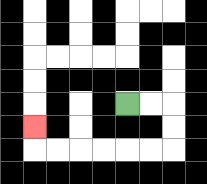{'start': '[5, 4]', 'end': '[1, 5]', 'path_directions': 'R,R,D,D,L,L,L,L,L,L,U', 'path_coordinates': '[[5, 4], [6, 4], [7, 4], [7, 5], [7, 6], [6, 6], [5, 6], [4, 6], [3, 6], [2, 6], [1, 6], [1, 5]]'}